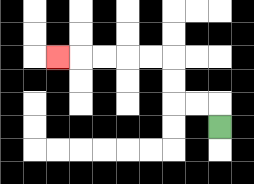{'start': '[9, 5]', 'end': '[2, 2]', 'path_directions': 'U,L,L,U,U,L,L,L,L,L', 'path_coordinates': '[[9, 5], [9, 4], [8, 4], [7, 4], [7, 3], [7, 2], [6, 2], [5, 2], [4, 2], [3, 2], [2, 2]]'}